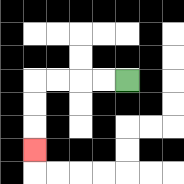{'start': '[5, 3]', 'end': '[1, 6]', 'path_directions': 'L,L,L,L,D,D,D', 'path_coordinates': '[[5, 3], [4, 3], [3, 3], [2, 3], [1, 3], [1, 4], [1, 5], [1, 6]]'}